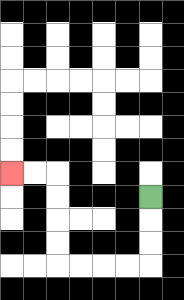{'start': '[6, 8]', 'end': '[0, 7]', 'path_directions': 'D,D,D,L,L,L,L,U,U,U,U,L,L', 'path_coordinates': '[[6, 8], [6, 9], [6, 10], [6, 11], [5, 11], [4, 11], [3, 11], [2, 11], [2, 10], [2, 9], [2, 8], [2, 7], [1, 7], [0, 7]]'}